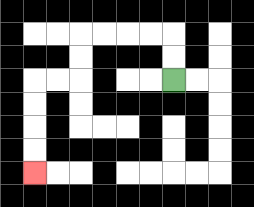{'start': '[7, 3]', 'end': '[1, 7]', 'path_directions': 'U,U,L,L,L,L,D,D,L,L,D,D,D,D', 'path_coordinates': '[[7, 3], [7, 2], [7, 1], [6, 1], [5, 1], [4, 1], [3, 1], [3, 2], [3, 3], [2, 3], [1, 3], [1, 4], [1, 5], [1, 6], [1, 7]]'}